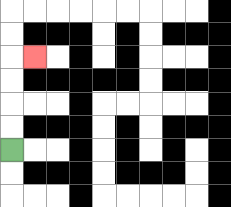{'start': '[0, 6]', 'end': '[1, 2]', 'path_directions': 'U,U,U,U,R', 'path_coordinates': '[[0, 6], [0, 5], [0, 4], [0, 3], [0, 2], [1, 2]]'}